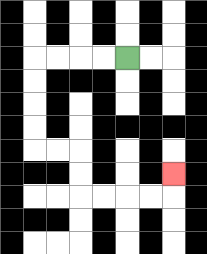{'start': '[5, 2]', 'end': '[7, 7]', 'path_directions': 'L,L,L,L,D,D,D,D,R,R,D,D,R,R,R,R,U', 'path_coordinates': '[[5, 2], [4, 2], [3, 2], [2, 2], [1, 2], [1, 3], [1, 4], [1, 5], [1, 6], [2, 6], [3, 6], [3, 7], [3, 8], [4, 8], [5, 8], [6, 8], [7, 8], [7, 7]]'}